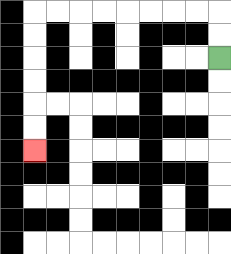{'start': '[9, 2]', 'end': '[1, 6]', 'path_directions': 'U,U,L,L,L,L,L,L,L,L,D,D,D,D,D,D', 'path_coordinates': '[[9, 2], [9, 1], [9, 0], [8, 0], [7, 0], [6, 0], [5, 0], [4, 0], [3, 0], [2, 0], [1, 0], [1, 1], [1, 2], [1, 3], [1, 4], [1, 5], [1, 6]]'}